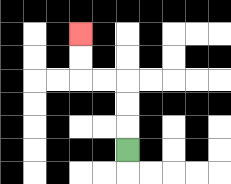{'start': '[5, 6]', 'end': '[3, 1]', 'path_directions': 'U,U,U,L,L,U,U', 'path_coordinates': '[[5, 6], [5, 5], [5, 4], [5, 3], [4, 3], [3, 3], [3, 2], [3, 1]]'}